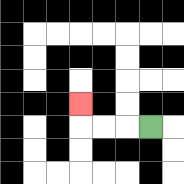{'start': '[6, 5]', 'end': '[3, 4]', 'path_directions': 'L,L,L,U', 'path_coordinates': '[[6, 5], [5, 5], [4, 5], [3, 5], [3, 4]]'}